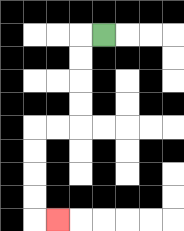{'start': '[4, 1]', 'end': '[2, 9]', 'path_directions': 'L,D,D,D,D,L,L,D,D,D,D,R', 'path_coordinates': '[[4, 1], [3, 1], [3, 2], [3, 3], [3, 4], [3, 5], [2, 5], [1, 5], [1, 6], [1, 7], [1, 8], [1, 9], [2, 9]]'}